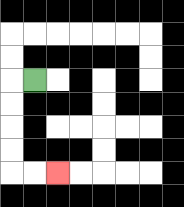{'start': '[1, 3]', 'end': '[2, 7]', 'path_directions': 'L,D,D,D,D,R,R', 'path_coordinates': '[[1, 3], [0, 3], [0, 4], [0, 5], [0, 6], [0, 7], [1, 7], [2, 7]]'}